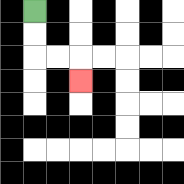{'start': '[1, 0]', 'end': '[3, 3]', 'path_directions': 'D,D,R,R,D', 'path_coordinates': '[[1, 0], [1, 1], [1, 2], [2, 2], [3, 2], [3, 3]]'}